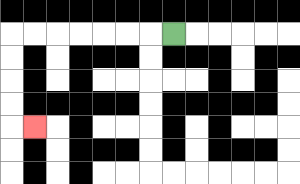{'start': '[7, 1]', 'end': '[1, 5]', 'path_directions': 'L,L,L,L,L,L,L,D,D,D,D,R', 'path_coordinates': '[[7, 1], [6, 1], [5, 1], [4, 1], [3, 1], [2, 1], [1, 1], [0, 1], [0, 2], [0, 3], [0, 4], [0, 5], [1, 5]]'}